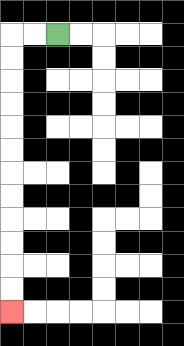{'start': '[2, 1]', 'end': '[0, 13]', 'path_directions': 'L,L,D,D,D,D,D,D,D,D,D,D,D,D', 'path_coordinates': '[[2, 1], [1, 1], [0, 1], [0, 2], [0, 3], [0, 4], [0, 5], [0, 6], [0, 7], [0, 8], [0, 9], [0, 10], [0, 11], [0, 12], [0, 13]]'}